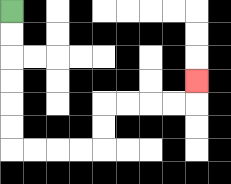{'start': '[0, 0]', 'end': '[8, 3]', 'path_directions': 'D,D,D,D,D,D,R,R,R,R,U,U,R,R,R,R,U', 'path_coordinates': '[[0, 0], [0, 1], [0, 2], [0, 3], [0, 4], [0, 5], [0, 6], [1, 6], [2, 6], [3, 6], [4, 6], [4, 5], [4, 4], [5, 4], [6, 4], [7, 4], [8, 4], [8, 3]]'}